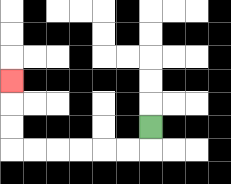{'start': '[6, 5]', 'end': '[0, 3]', 'path_directions': 'D,L,L,L,L,L,L,U,U,U', 'path_coordinates': '[[6, 5], [6, 6], [5, 6], [4, 6], [3, 6], [2, 6], [1, 6], [0, 6], [0, 5], [0, 4], [0, 3]]'}